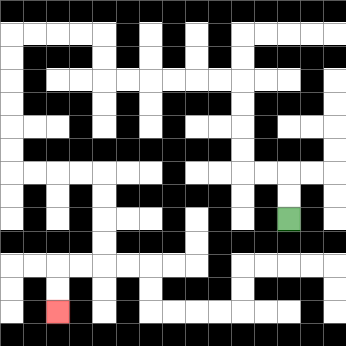{'start': '[12, 9]', 'end': '[2, 13]', 'path_directions': 'U,U,L,L,U,U,U,U,L,L,L,L,L,L,U,U,L,L,L,L,D,D,D,D,D,D,R,R,R,R,D,D,D,D,L,L,D,D', 'path_coordinates': '[[12, 9], [12, 8], [12, 7], [11, 7], [10, 7], [10, 6], [10, 5], [10, 4], [10, 3], [9, 3], [8, 3], [7, 3], [6, 3], [5, 3], [4, 3], [4, 2], [4, 1], [3, 1], [2, 1], [1, 1], [0, 1], [0, 2], [0, 3], [0, 4], [0, 5], [0, 6], [0, 7], [1, 7], [2, 7], [3, 7], [4, 7], [4, 8], [4, 9], [4, 10], [4, 11], [3, 11], [2, 11], [2, 12], [2, 13]]'}